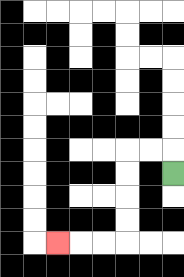{'start': '[7, 7]', 'end': '[2, 10]', 'path_directions': 'U,L,L,D,D,D,D,L,L,L', 'path_coordinates': '[[7, 7], [7, 6], [6, 6], [5, 6], [5, 7], [5, 8], [5, 9], [5, 10], [4, 10], [3, 10], [2, 10]]'}